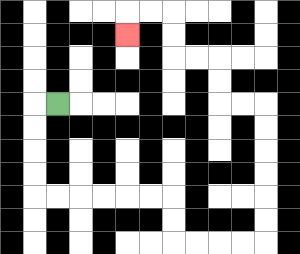{'start': '[2, 4]', 'end': '[5, 1]', 'path_directions': 'L,D,D,D,D,R,R,R,R,R,R,D,D,R,R,R,R,U,U,U,U,U,U,L,L,U,U,L,L,U,U,L,L,D', 'path_coordinates': '[[2, 4], [1, 4], [1, 5], [1, 6], [1, 7], [1, 8], [2, 8], [3, 8], [4, 8], [5, 8], [6, 8], [7, 8], [7, 9], [7, 10], [8, 10], [9, 10], [10, 10], [11, 10], [11, 9], [11, 8], [11, 7], [11, 6], [11, 5], [11, 4], [10, 4], [9, 4], [9, 3], [9, 2], [8, 2], [7, 2], [7, 1], [7, 0], [6, 0], [5, 0], [5, 1]]'}